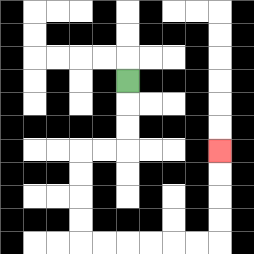{'start': '[5, 3]', 'end': '[9, 6]', 'path_directions': 'D,D,D,L,L,D,D,D,D,R,R,R,R,R,R,U,U,U,U', 'path_coordinates': '[[5, 3], [5, 4], [5, 5], [5, 6], [4, 6], [3, 6], [3, 7], [3, 8], [3, 9], [3, 10], [4, 10], [5, 10], [6, 10], [7, 10], [8, 10], [9, 10], [9, 9], [9, 8], [9, 7], [9, 6]]'}